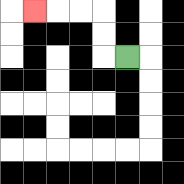{'start': '[5, 2]', 'end': '[1, 0]', 'path_directions': 'L,U,U,L,L,L', 'path_coordinates': '[[5, 2], [4, 2], [4, 1], [4, 0], [3, 0], [2, 0], [1, 0]]'}